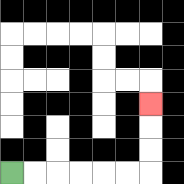{'start': '[0, 7]', 'end': '[6, 4]', 'path_directions': 'R,R,R,R,R,R,U,U,U', 'path_coordinates': '[[0, 7], [1, 7], [2, 7], [3, 7], [4, 7], [5, 7], [6, 7], [6, 6], [6, 5], [6, 4]]'}